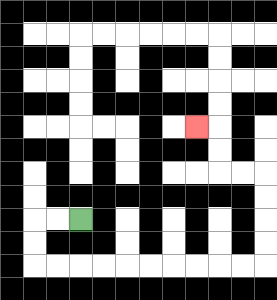{'start': '[3, 9]', 'end': '[8, 5]', 'path_directions': 'L,L,D,D,R,R,R,R,R,R,R,R,R,R,U,U,U,U,L,L,U,U,L', 'path_coordinates': '[[3, 9], [2, 9], [1, 9], [1, 10], [1, 11], [2, 11], [3, 11], [4, 11], [5, 11], [6, 11], [7, 11], [8, 11], [9, 11], [10, 11], [11, 11], [11, 10], [11, 9], [11, 8], [11, 7], [10, 7], [9, 7], [9, 6], [9, 5], [8, 5]]'}